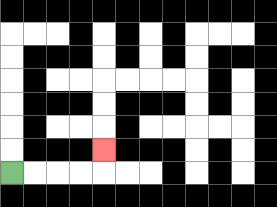{'start': '[0, 7]', 'end': '[4, 6]', 'path_directions': 'R,R,R,R,U', 'path_coordinates': '[[0, 7], [1, 7], [2, 7], [3, 7], [4, 7], [4, 6]]'}